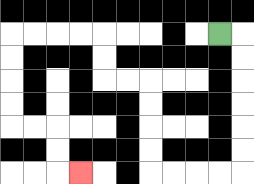{'start': '[9, 1]', 'end': '[3, 7]', 'path_directions': 'R,D,D,D,D,D,D,L,L,L,L,U,U,U,U,L,L,U,U,L,L,L,L,D,D,D,D,R,R,D,D,R', 'path_coordinates': '[[9, 1], [10, 1], [10, 2], [10, 3], [10, 4], [10, 5], [10, 6], [10, 7], [9, 7], [8, 7], [7, 7], [6, 7], [6, 6], [6, 5], [6, 4], [6, 3], [5, 3], [4, 3], [4, 2], [4, 1], [3, 1], [2, 1], [1, 1], [0, 1], [0, 2], [0, 3], [0, 4], [0, 5], [1, 5], [2, 5], [2, 6], [2, 7], [3, 7]]'}